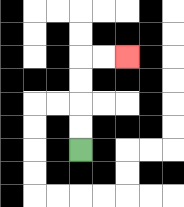{'start': '[3, 6]', 'end': '[5, 2]', 'path_directions': 'U,U,U,U,R,R', 'path_coordinates': '[[3, 6], [3, 5], [3, 4], [3, 3], [3, 2], [4, 2], [5, 2]]'}